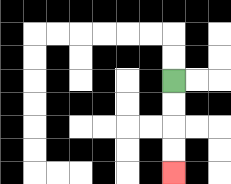{'start': '[7, 3]', 'end': '[7, 7]', 'path_directions': 'D,D,D,D', 'path_coordinates': '[[7, 3], [7, 4], [7, 5], [7, 6], [7, 7]]'}